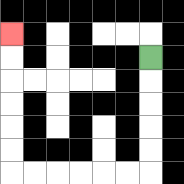{'start': '[6, 2]', 'end': '[0, 1]', 'path_directions': 'D,D,D,D,D,L,L,L,L,L,L,U,U,U,U,U,U', 'path_coordinates': '[[6, 2], [6, 3], [6, 4], [6, 5], [6, 6], [6, 7], [5, 7], [4, 7], [3, 7], [2, 7], [1, 7], [0, 7], [0, 6], [0, 5], [0, 4], [0, 3], [0, 2], [0, 1]]'}